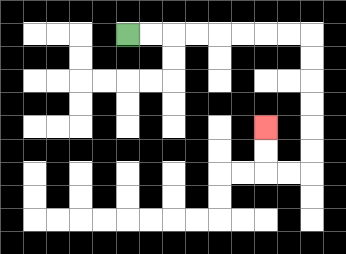{'start': '[5, 1]', 'end': '[11, 5]', 'path_directions': 'R,R,R,R,R,R,R,R,D,D,D,D,D,D,L,L,U,U', 'path_coordinates': '[[5, 1], [6, 1], [7, 1], [8, 1], [9, 1], [10, 1], [11, 1], [12, 1], [13, 1], [13, 2], [13, 3], [13, 4], [13, 5], [13, 6], [13, 7], [12, 7], [11, 7], [11, 6], [11, 5]]'}